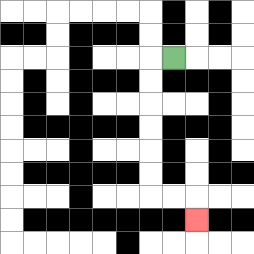{'start': '[7, 2]', 'end': '[8, 9]', 'path_directions': 'L,D,D,D,D,D,D,R,R,D', 'path_coordinates': '[[7, 2], [6, 2], [6, 3], [6, 4], [6, 5], [6, 6], [6, 7], [6, 8], [7, 8], [8, 8], [8, 9]]'}